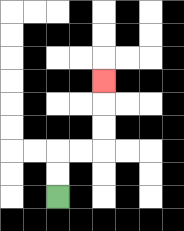{'start': '[2, 8]', 'end': '[4, 3]', 'path_directions': 'U,U,R,R,U,U,U', 'path_coordinates': '[[2, 8], [2, 7], [2, 6], [3, 6], [4, 6], [4, 5], [4, 4], [4, 3]]'}